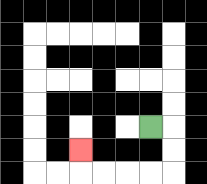{'start': '[6, 5]', 'end': '[3, 6]', 'path_directions': 'R,D,D,L,L,L,L,U', 'path_coordinates': '[[6, 5], [7, 5], [7, 6], [7, 7], [6, 7], [5, 7], [4, 7], [3, 7], [3, 6]]'}